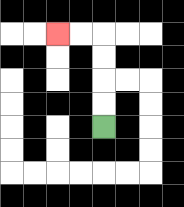{'start': '[4, 5]', 'end': '[2, 1]', 'path_directions': 'U,U,U,U,L,L', 'path_coordinates': '[[4, 5], [4, 4], [4, 3], [4, 2], [4, 1], [3, 1], [2, 1]]'}